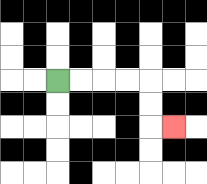{'start': '[2, 3]', 'end': '[7, 5]', 'path_directions': 'R,R,R,R,D,D,R', 'path_coordinates': '[[2, 3], [3, 3], [4, 3], [5, 3], [6, 3], [6, 4], [6, 5], [7, 5]]'}